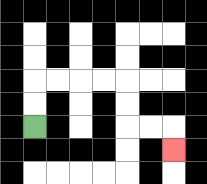{'start': '[1, 5]', 'end': '[7, 6]', 'path_directions': 'U,U,R,R,R,R,D,D,R,R,D', 'path_coordinates': '[[1, 5], [1, 4], [1, 3], [2, 3], [3, 3], [4, 3], [5, 3], [5, 4], [5, 5], [6, 5], [7, 5], [7, 6]]'}